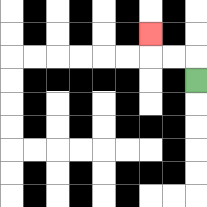{'start': '[8, 3]', 'end': '[6, 1]', 'path_directions': 'U,L,L,U', 'path_coordinates': '[[8, 3], [8, 2], [7, 2], [6, 2], [6, 1]]'}